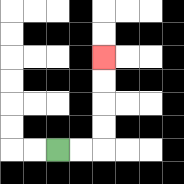{'start': '[2, 6]', 'end': '[4, 2]', 'path_directions': 'R,R,U,U,U,U', 'path_coordinates': '[[2, 6], [3, 6], [4, 6], [4, 5], [4, 4], [4, 3], [4, 2]]'}